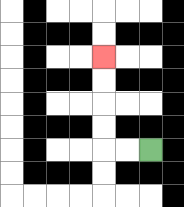{'start': '[6, 6]', 'end': '[4, 2]', 'path_directions': 'L,L,U,U,U,U', 'path_coordinates': '[[6, 6], [5, 6], [4, 6], [4, 5], [4, 4], [4, 3], [4, 2]]'}